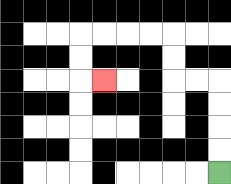{'start': '[9, 7]', 'end': '[4, 3]', 'path_directions': 'U,U,U,U,L,L,U,U,L,L,L,L,D,D,R', 'path_coordinates': '[[9, 7], [9, 6], [9, 5], [9, 4], [9, 3], [8, 3], [7, 3], [7, 2], [7, 1], [6, 1], [5, 1], [4, 1], [3, 1], [3, 2], [3, 3], [4, 3]]'}